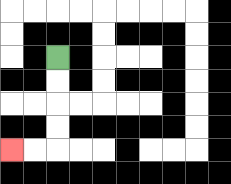{'start': '[2, 2]', 'end': '[0, 6]', 'path_directions': 'D,D,D,D,L,L', 'path_coordinates': '[[2, 2], [2, 3], [2, 4], [2, 5], [2, 6], [1, 6], [0, 6]]'}